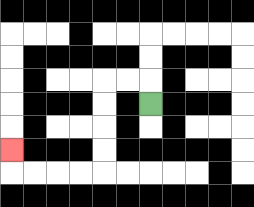{'start': '[6, 4]', 'end': '[0, 6]', 'path_directions': 'U,L,L,D,D,D,D,L,L,L,L,U', 'path_coordinates': '[[6, 4], [6, 3], [5, 3], [4, 3], [4, 4], [4, 5], [4, 6], [4, 7], [3, 7], [2, 7], [1, 7], [0, 7], [0, 6]]'}